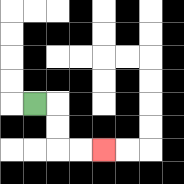{'start': '[1, 4]', 'end': '[4, 6]', 'path_directions': 'R,D,D,R,R', 'path_coordinates': '[[1, 4], [2, 4], [2, 5], [2, 6], [3, 6], [4, 6]]'}